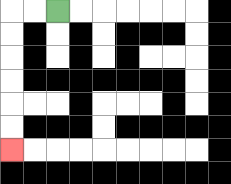{'start': '[2, 0]', 'end': '[0, 6]', 'path_directions': 'L,L,D,D,D,D,D,D', 'path_coordinates': '[[2, 0], [1, 0], [0, 0], [0, 1], [0, 2], [0, 3], [0, 4], [0, 5], [0, 6]]'}